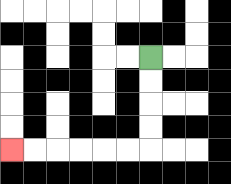{'start': '[6, 2]', 'end': '[0, 6]', 'path_directions': 'D,D,D,D,L,L,L,L,L,L', 'path_coordinates': '[[6, 2], [6, 3], [6, 4], [6, 5], [6, 6], [5, 6], [4, 6], [3, 6], [2, 6], [1, 6], [0, 6]]'}